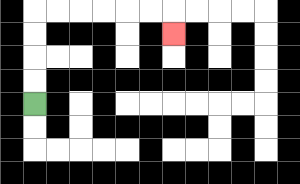{'start': '[1, 4]', 'end': '[7, 1]', 'path_directions': 'U,U,U,U,R,R,R,R,R,R,D', 'path_coordinates': '[[1, 4], [1, 3], [1, 2], [1, 1], [1, 0], [2, 0], [3, 0], [4, 0], [5, 0], [6, 0], [7, 0], [7, 1]]'}